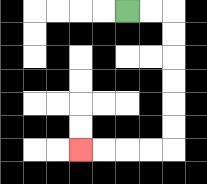{'start': '[5, 0]', 'end': '[3, 6]', 'path_directions': 'R,R,D,D,D,D,D,D,L,L,L,L', 'path_coordinates': '[[5, 0], [6, 0], [7, 0], [7, 1], [7, 2], [7, 3], [7, 4], [7, 5], [7, 6], [6, 6], [5, 6], [4, 6], [3, 6]]'}